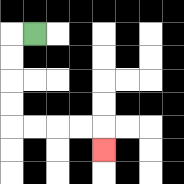{'start': '[1, 1]', 'end': '[4, 6]', 'path_directions': 'L,D,D,D,D,R,R,R,R,D', 'path_coordinates': '[[1, 1], [0, 1], [0, 2], [0, 3], [0, 4], [0, 5], [1, 5], [2, 5], [3, 5], [4, 5], [4, 6]]'}